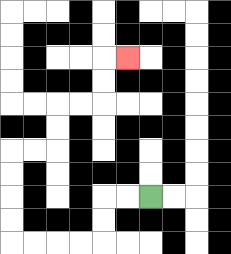{'start': '[6, 8]', 'end': '[5, 2]', 'path_directions': 'L,L,D,D,L,L,L,L,U,U,U,U,R,R,U,U,R,R,U,U,R', 'path_coordinates': '[[6, 8], [5, 8], [4, 8], [4, 9], [4, 10], [3, 10], [2, 10], [1, 10], [0, 10], [0, 9], [0, 8], [0, 7], [0, 6], [1, 6], [2, 6], [2, 5], [2, 4], [3, 4], [4, 4], [4, 3], [4, 2], [5, 2]]'}